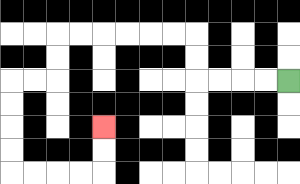{'start': '[12, 3]', 'end': '[4, 5]', 'path_directions': 'L,L,L,L,U,U,L,L,L,L,L,L,D,D,L,L,D,D,D,D,R,R,R,R,U,U', 'path_coordinates': '[[12, 3], [11, 3], [10, 3], [9, 3], [8, 3], [8, 2], [8, 1], [7, 1], [6, 1], [5, 1], [4, 1], [3, 1], [2, 1], [2, 2], [2, 3], [1, 3], [0, 3], [0, 4], [0, 5], [0, 6], [0, 7], [1, 7], [2, 7], [3, 7], [4, 7], [4, 6], [4, 5]]'}